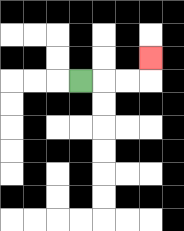{'start': '[3, 3]', 'end': '[6, 2]', 'path_directions': 'R,R,R,U', 'path_coordinates': '[[3, 3], [4, 3], [5, 3], [6, 3], [6, 2]]'}